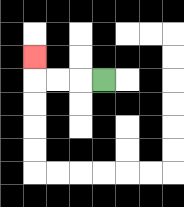{'start': '[4, 3]', 'end': '[1, 2]', 'path_directions': 'L,L,L,U', 'path_coordinates': '[[4, 3], [3, 3], [2, 3], [1, 3], [1, 2]]'}